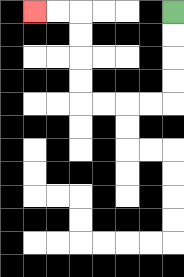{'start': '[7, 0]', 'end': '[1, 0]', 'path_directions': 'D,D,D,D,L,L,L,L,U,U,U,U,L,L', 'path_coordinates': '[[7, 0], [7, 1], [7, 2], [7, 3], [7, 4], [6, 4], [5, 4], [4, 4], [3, 4], [3, 3], [3, 2], [3, 1], [3, 0], [2, 0], [1, 0]]'}